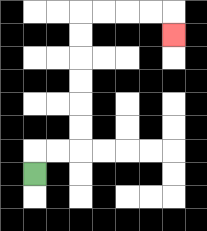{'start': '[1, 7]', 'end': '[7, 1]', 'path_directions': 'U,R,R,U,U,U,U,U,U,R,R,R,R,D', 'path_coordinates': '[[1, 7], [1, 6], [2, 6], [3, 6], [3, 5], [3, 4], [3, 3], [3, 2], [3, 1], [3, 0], [4, 0], [5, 0], [6, 0], [7, 0], [7, 1]]'}